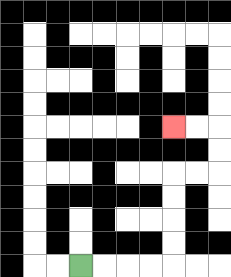{'start': '[3, 11]', 'end': '[7, 5]', 'path_directions': 'R,R,R,R,U,U,U,U,R,R,U,U,L,L', 'path_coordinates': '[[3, 11], [4, 11], [5, 11], [6, 11], [7, 11], [7, 10], [7, 9], [7, 8], [7, 7], [8, 7], [9, 7], [9, 6], [9, 5], [8, 5], [7, 5]]'}